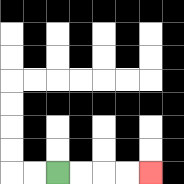{'start': '[2, 7]', 'end': '[6, 7]', 'path_directions': 'R,R,R,R', 'path_coordinates': '[[2, 7], [3, 7], [4, 7], [5, 7], [6, 7]]'}